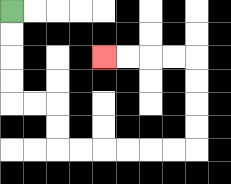{'start': '[0, 0]', 'end': '[4, 2]', 'path_directions': 'D,D,D,D,R,R,D,D,R,R,R,R,R,R,U,U,U,U,L,L,L,L', 'path_coordinates': '[[0, 0], [0, 1], [0, 2], [0, 3], [0, 4], [1, 4], [2, 4], [2, 5], [2, 6], [3, 6], [4, 6], [5, 6], [6, 6], [7, 6], [8, 6], [8, 5], [8, 4], [8, 3], [8, 2], [7, 2], [6, 2], [5, 2], [4, 2]]'}